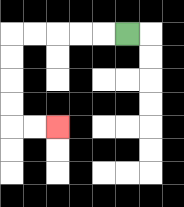{'start': '[5, 1]', 'end': '[2, 5]', 'path_directions': 'L,L,L,L,L,D,D,D,D,R,R', 'path_coordinates': '[[5, 1], [4, 1], [3, 1], [2, 1], [1, 1], [0, 1], [0, 2], [0, 3], [0, 4], [0, 5], [1, 5], [2, 5]]'}